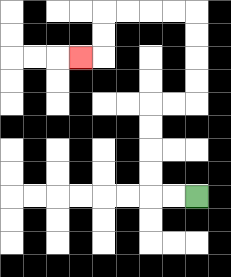{'start': '[8, 8]', 'end': '[3, 2]', 'path_directions': 'L,L,U,U,U,U,R,R,U,U,U,U,L,L,L,L,D,D,L', 'path_coordinates': '[[8, 8], [7, 8], [6, 8], [6, 7], [6, 6], [6, 5], [6, 4], [7, 4], [8, 4], [8, 3], [8, 2], [8, 1], [8, 0], [7, 0], [6, 0], [5, 0], [4, 0], [4, 1], [4, 2], [3, 2]]'}